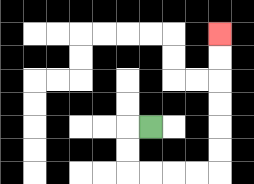{'start': '[6, 5]', 'end': '[9, 1]', 'path_directions': 'L,D,D,R,R,R,R,U,U,U,U,U,U', 'path_coordinates': '[[6, 5], [5, 5], [5, 6], [5, 7], [6, 7], [7, 7], [8, 7], [9, 7], [9, 6], [9, 5], [9, 4], [9, 3], [9, 2], [9, 1]]'}